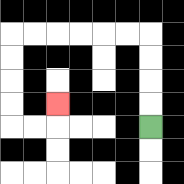{'start': '[6, 5]', 'end': '[2, 4]', 'path_directions': 'U,U,U,U,L,L,L,L,L,L,D,D,D,D,R,R,U', 'path_coordinates': '[[6, 5], [6, 4], [6, 3], [6, 2], [6, 1], [5, 1], [4, 1], [3, 1], [2, 1], [1, 1], [0, 1], [0, 2], [0, 3], [0, 4], [0, 5], [1, 5], [2, 5], [2, 4]]'}